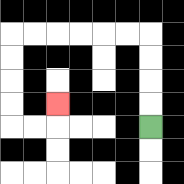{'start': '[6, 5]', 'end': '[2, 4]', 'path_directions': 'U,U,U,U,L,L,L,L,L,L,D,D,D,D,R,R,U', 'path_coordinates': '[[6, 5], [6, 4], [6, 3], [6, 2], [6, 1], [5, 1], [4, 1], [3, 1], [2, 1], [1, 1], [0, 1], [0, 2], [0, 3], [0, 4], [0, 5], [1, 5], [2, 5], [2, 4]]'}